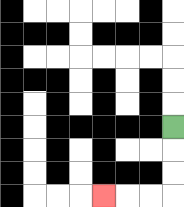{'start': '[7, 5]', 'end': '[4, 8]', 'path_directions': 'D,D,D,L,L,L', 'path_coordinates': '[[7, 5], [7, 6], [7, 7], [7, 8], [6, 8], [5, 8], [4, 8]]'}